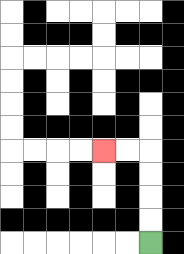{'start': '[6, 10]', 'end': '[4, 6]', 'path_directions': 'U,U,U,U,L,L', 'path_coordinates': '[[6, 10], [6, 9], [6, 8], [6, 7], [6, 6], [5, 6], [4, 6]]'}